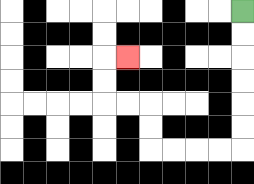{'start': '[10, 0]', 'end': '[5, 2]', 'path_directions': 'D,D,D,D,D,D,L,L,L,L,U,U,L,L,U,U,R', 'path_coordinates': '[[10, 0], [10, 1], [10, 2], [10, 3], [10, 4], [10, 5], [10, 6], [9, 6], [8, 6], [7, 6], [6, 6], [6, 5], [6, 4], [5, 4], [4, 4], [4, 3], [4, 2], [5, 2]]'}